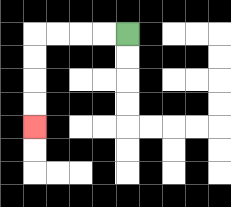{'start': '[5, 1]', 'end': '[1, 5]', 'path_directions': 'L,L,L,L,D,D,D,D', 'path_coordinates': '[[5, 1], [4, 1], [3, 1], [2, 1], [1, 1], [1, 2], [1, 3], [1, 4], [1, 5]]'}